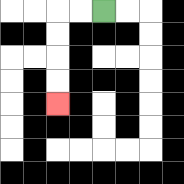{'start': '[4, 0]', 'end': '[2, 4]', 'path_directions': 'L,L,D,D,D,D', 'path_coordinates': '[[4, 0], [3, 0], [2, 0], [2, 1], [2, 2], [2, 3], [2, 4]]'}